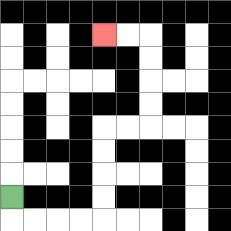{'start': '[0, 8]', 'end': '[4, 1]', 'path_directions': 'D,R,R,R,R,U,U,U,U,R,R,U,U,U,U,L,L', 'path_coordinates': '[[0, 8], [0, 9], [1, 9], [2, 9], [3, 9], [4, 9], [4, 8], [4, 7], [4, 6], [4, 5], [5, 5], [6, 5], [6, 4], [6, 3], [6, 2], [6, 1], [5, 1], [4, 1]]'}